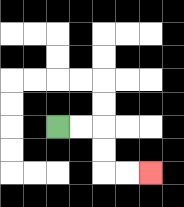{'start': '[2, 5]', 'end': '[6, 7]', 'path_directions': 'R,R,D,D,R,R', 'path_coordinates': '[[2, 5], [3, 5], [4, 5], [4, 6], [4, 7], [5, 7], [6, 7]]'}